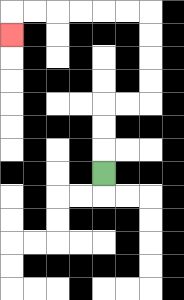{'start': '[4, 7]', 'end': '[0, 1]', 'path_directions': 'U,U,U,R,R,U,U,U,U,L,L,L,L,L,L,D', 'path_coordinates': '[[4, 7], [4, 6], [4, 5], [4, 4], [5, 4], [6, 4], [6, 3], [6, 2], [6, 1], [6, 0], [5, 0], [4, 0], [3, 0], [2, 0], [1, 0], [0, 0], [0, 1]]'}